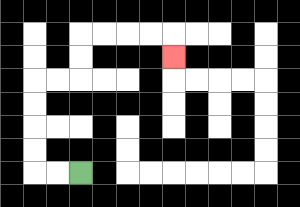{'start': '[3, 7]', 'end': '[7, 2]', 'path_directions': 'L,L,U,U,U,U,R,R,U,U,R,R,R,R,D', 'path_coordinates': '[[3, 7], [2, 7], [1, 7], [1, 6], [1, 5], [1, 4], [1, 3], [2, 3], [3, 3], [3, 2], [3, 1], [4, 1], [5, 1], [6, 1], [7, 1], [7, 2]]'}